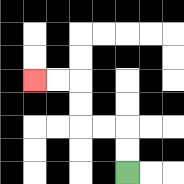{'start': '[5, 7]', 'end': '[1, 3]', 'path_directions': 'U,U,L,L,U,U,L,L', 'path_coordinates': '[[5, 7], [5, 6], [5, 5], [4, 5], [3, 5], [3, 4], [3, 3], [2, 3], [1, 3]]'}